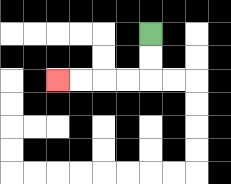{'start': '[6, 1]', 'end': '[2, 3]', 'path_directions': 'D,D,L,L,L,L', 'path_coordinates': '[[6, 1], [6, 2], [6, 3], [5, 3], [4, 3], [3, 3], [2, 3]]'}